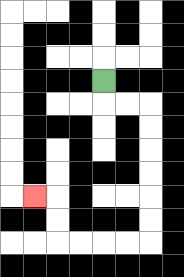{'start': '[4, 3]', 'end': '[1, 8]', 'path_directions': 'D,R,R,D,D,D,D,D,D,L,L,L,L,U,U,L', 'path_coordinates': '[[4, 3], [4, 4], [5, 4], [6, 4], [6, 5], [6, 6], [6, 7], [6, 8], [6, 9], [6, 10], [5, 10], [4, 10], [3, 10], [2, 10], [2, 9], [2, 8], [1, 8]]'}